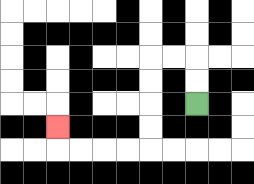{'start': '[8, 4]', 'end': '[2, 5]', 'path_directions': 'U,U,L,L,D,D,D,D,L,L,L,L,U', 'path_coordinates': '[[8, 4], [8, 3], [8, 2], [7, 2], [6, 2], [6, 3], [6, 4], [6, 5], [6, 6], [5, 6], [4, 6], [3, 6], [2, 6], [2, 5]]'}